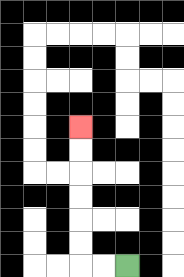{'start': '[5, 11]', 'end': '[3, 5]', 'path_directions': 'L,L,U,U,U,U,U,U', 'path_coordinates': '[[5, 11], [4, 11], [3, 11], [3, 10], [3, 9], [3, 8], [3, 7], [3, 6], [3, 5]]'}